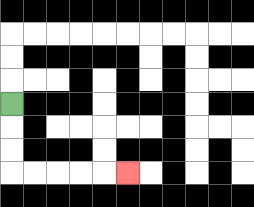{'start': '[0, 4]', 'end': '[5, 7]', 'path_directions': 'D,D,D,R,R,R,R,R', 'path_coordinates': '[[0, 4], [0, 5], [0, 6], [0, 7], [1, 7], [2, 7], [3, 7], [4, 7], [5, 7]]'}